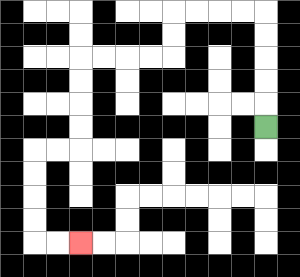{'start': '[11, 5]', 'end': '[3, 10]', 'path_directions': 'U,U,U,U,U,L,L,L,L,D,D,L,L,L,L,D,D,D,D,L,L,D,D,D,D,R,R', 'path_coordinates': '[[11, 5], [11, 4], [11, 3], [11, 2], [11, 1], [11, 0], [10, 0], [9, 0], [8, 0], [7, 0], [7, 1], [7, 2], [6, 2], [5, 2], [4, 2], [3, 2], [3, 3], [3, 4], [3, 5], [3, 6], [2, 6], [1, 6], [1, 7], [1, 8], [1, 9], [1, 10], [2, 10], [3, 10]]'}